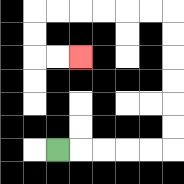{'start': '[2, 6]', 'end': '[3, 2]', 'path_directions': 'R,R,R,R,R,U,U,U,U,U,U,L,L,L,L,L,L,D,D,R,R', 'path_coordinates': '[[2, 6], [3, 6], [4, 6], [5, 6], [6, 6], [7, 6], [7, 5], [7, 4], [7, 3], [7, 2], [7, 1], [7, 0], [6, 0], [5, 0], [4, 0], [3, 0], [2, 0], [1, 0], [1, 1], [1, 2], [2, 2], [3, 2]]'}